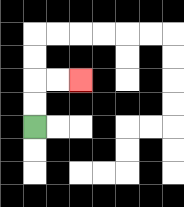{'start': '[1, 5]', 'end': '[3, 3]', 'path_directions': 'U,U,R,R', 'path_coordinates': '[[1, 5], [1, 4], [1, 3], [2, 3], [3, 3]]'}